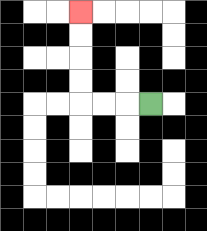{'start': '[6, 4]', 'end': '[3, 0]', 'path_directions': 'L,L,L,U,U,U,U', 'path_coordinates': '[[6, 4], [5, 4], [4, 4], [3, 4], [3, 3], [3, 2], [3, 1], [3, 0]]'}